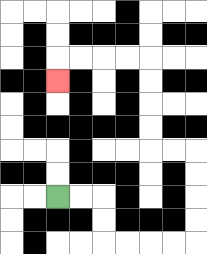{'start': '[2, 8]', 'end': '[2, 3]', 'path_directions': 'R,R,D,D,R,R,R,R,U,U,U,U,L,L,U,U,U,U,L,L,L,L,D', 'path_coordinates': '[[2, 8], [3, 8], [4, 8], [4, 9], [4, 10], [5, 10], [6, 10], [7, 10], [8, 10], [8, 9], [8, 8], [8, 7], [8, 6], [7, 6], [6, 6], [6, 5], [6, 4], [6, 3], [6, 2], [5, 2], [4, 2], [3, 2], [2, 2], [2, 3]]'}